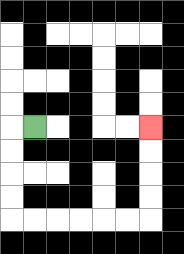{'start': '[1, 5]', 'end': '[6, 5]', 'path_directions': 'L,D,D,D,D,R,R,R,R,R,R,U,U,U,U', 'path_coordinates': '[[1, 5], [0, 5], [0, 6], [0, 7], [0, 8], [0, 9], [1, 9], [2, 9], [3, 9], [4, 9], [5, 9], [6, 9], [6, 8], [6, 7], [6, 6], [6, 5]]'}